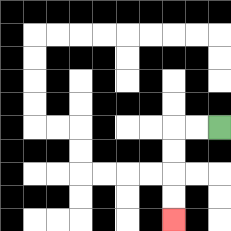{'start': '[9, 5]', 'end': '[7, 9]', 'path_directions': 'L,L,D,D,D,D', 'path_coordinates': '[[9, 5], [8, 5], [7, 5], [7, 6], [7, 7], [7, 8], [7, 9]]'}